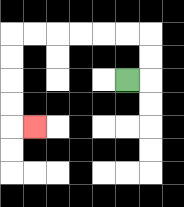{'start': '[5, 3]', 'end': '[1, 5]', 'path_directions': 'R,U,U,L,L,L,L,L,L,D,D,D,D,R', 'path_coordinates': '[[5, 3], [6, 3], [6, 2], [6, 1], [5, 1], [4, 1], [3, 1], [2, 1], [1, 1], [0, 1], [0, 2], [0, 3], [0, 4], [0, 5], [1, 5]]'}